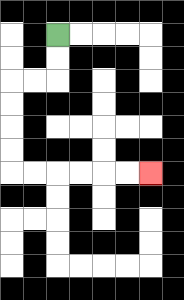{'start': '[2, 1]', 'end': '[6, 7]', 'path_directions': 'D,D,L,L,D,D,D,D,R,R,R,R,R,R', 'path_coordinates': '[[2, 1], [2, 2], [2, 3], [1, 3], [0, 3], [0, 4], [0, 5], [0, 6], [0, 7], [1, 7], [2, 7], [3, 7], [4, 7], [5, 7], [6, 7]]'}